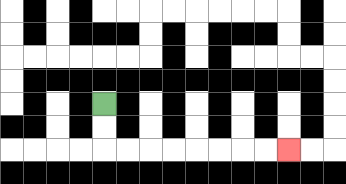{'start': '[4, 4]', 'end': '[12, 6]', 'path_directions': 'D,D,R,R,R,R,R,R,R,R', 'path_coordinates': '[[4, 4], [4, 5], [4, 6], [5, 6], [6, 6], [7, 6], [8, 6], [9, 6], [10, 6], [11, 6], [12, 6]]'}